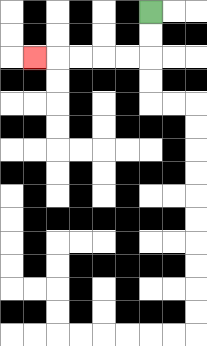{'start': '[6, 0]', 'end': '[1, 2]', 'path_directions': 'D,D,L,L,L,L,L', 'path_coordinates': '[[6, 0], [6, 1], [6, 2], [5, 2], [4, 2], [3, 2], [2, 2], [1, 2]]'}